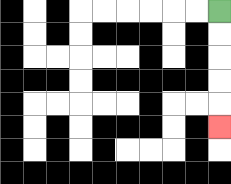{'start': '[9, 0]', 'end': '[9, 5]', 'path_directions': 'D,D,D,D,D', 'path_coordinates': '[[9, 0], [9, 1], [9, 2], [9, 3], [9, 4], [9, 5]]'}